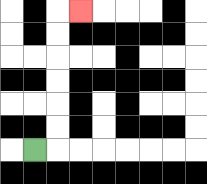{'start': '[1, 6]', 'end': '[3, 0]', 'path_directions': 'R,U,U,U,U,U,U,R', 'path_coordinates': '[[1, 6], [2, 6], [2, 5], [2, 4], [2, 3], [2, 2], [2, 1], [2, 0], [3, 0]]'}